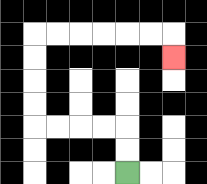{'start': '[5, 7]', 'end': '[7, 2]', 'path_directions': 'U,U,L,L,L,L,U,U,U,U,R,R,R,R,R,R,D', 'path_coordinates': '[[5, 7], [5, 6], [5, 5], [4, 5], [3, 5], [2, 5], [1, 5], [1, 4], [1, 3], [1, 2], [1, 1], [2, 1], [3, 1], [4, 1], [5, 1], [6, 1], [7, 1], [7, 2]]'}